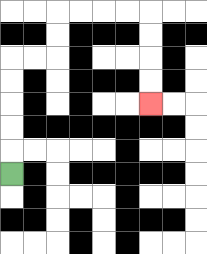{'start': '[0, 7]', 'end': '[6, 4]', 'path_directions': 'U,U,U,U,U,R,R,U,U,R,R,R,R,D,D,D,D', 'path_coordinates': '[[0, 7], [0, 6], [0, 5], [0, 4], [0, 3], [0, 2], [1, 2], [2, 2], [2, 1], [2, 0], [3, 0], [4, 0], [5, 0], [6, 0], [6, 1], [6, 2], [6, 3], [6, 4]]'}